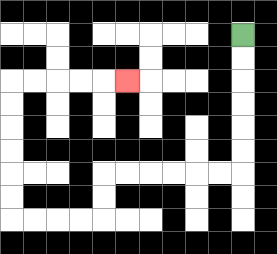{'start': '[10, 1]', 'end': '[5, 3]', 'path_directions': 'D,D,D,D,D,D,L,L,L,L,L,L,D,D,L,L,L,L,U,U,U,U,U,U,R,R,R,R,R', 'path_coordinates': '[[10, 1], [10, 2], [10, 3], [10, 4], [10, 5], [10, 6], [10, 7], [9, 7], [8, 7], [7, 7], [6, 7], [5, 7], [4, 7], [4, 8], [4, 9], [3, 9], [2, 9], [1, 9], [0, 9], [0, 8], [0, 7], [0, 6], [0, 5], [0, 4], [0, 3], [1, 3], [2, 3], [3, 3], [4, 3], [5, 3]]'}